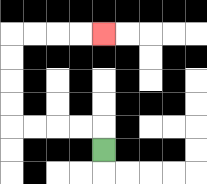{'start': '[4, 6]', 'end': '[4, 1]', 'path_directions': 'U,L,L,L,L,U,U,U,U,R,R,R,R', 'path_coordinates': '[[4, 6], [4, 5], [3, 5], [2, 5], [1, 5], [0, 5], [0, 4], [0, 3], [0, 2], [0, 1], [1, 1], [2, 1], [3, 1], [4, 1]]'}